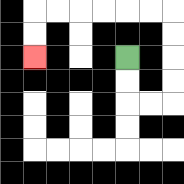{'start': '[5, 2]', 'end': '[1, 2]', 'path_directions': 'D,D,R,R,U,U,U,U,L,L,L,L,L,L,D,D', 'path_coordinates': '[[5, 2], [5, 3], [5, 4], [6, 4], [7, 4], [7, 3], [7, 2], [7, 1], [7, 0], [6, 0], [5, 0], [4, 0], [3, 0], [2, 0], [1, 0], [1, 1], [1, 2]]'}